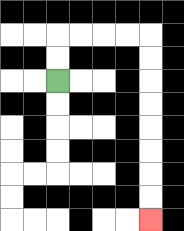{'start': '[2, 3]', 'end': '[6, 9]', 'path_directions': 'U,U,R,R,R,R,D,D,D,D,D,D,D,D', 'path_coordinates': '[[2, 3], [2, 2], [2, 1], [3, 1], [4, 1], [5, 1], [6, 1], [6, 2], [6, 3], [6, 4], [6, 5], [6, 6], [6, 7], [6, 8], [6, 9]]'}